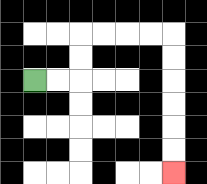{'start': '[1, 3]', 'end': '[7, 7]', 'path_directions': 'R,R,U,U,R,R,R,R,D,D,D,D,D,D', 'path_coordinates': '[[1, 3], [2, 3], [3, 3], [3, 2], [3, 1], [4, 1], [5, 1], [6, 1], [7, 1], [7, 2], [7, 3], [7, 4], [7, 5], [7, 6], [7, 7]]'}